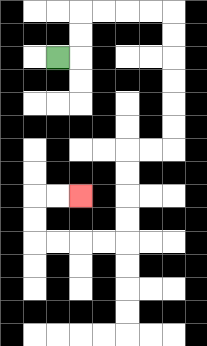{'start': '[2, 2]', 'end': '[3, 8]', 'path_directions': 'R,U,U,R,R,R,R,D,D,D,D,D,D,L,L,D,D,D,D,L,L,L,L,U,U,R,R', 'path_coordinates': '[[2, 2], [3, 2], [3, 1], [3, 0], [4, 0], [5, 0], [6, 0], [7, 0], [7, 1], [7, 2], [7, 3], [7, 4], [7, 5], [7, 6], [6, 6], [5, 6], [5, 7], [5, 8], [5, 9], [5, 10], [4, 10], [3, 10], [2, 10], [1, 10], [1, 9], [1, 8], [2, 8], [3, 8]]'}